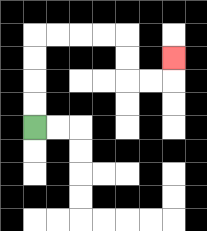{'start': '[1, 5]', 'end': '[7, 2]', 'path_directions': 'U,U,U,U,R,R,R,R,D,D,R,R,U', 'path_coordinates': '[[1, 5], [1, 4], [1, 3], [1, 2], [1, 1], [2, 1], [3, 1], [4, 1], [5, 1], [5, 2], [5, 3], [6, 3], [7, 3], [7, 2]]'}